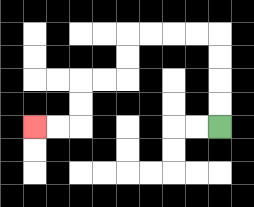{'start': '[9, 5]', 'end': '[1, 5]', 'path_directions': 'U,U,U,U,L,L,L,L,D,D,L,L,D,D,L,L', 'path_coordinates': '[[9, 5], [9, 4], [9, 3], [9, 2], [9, 1], [8, 1], [7, 1], [6, 1], [5, 1], [5, 2], [5, 3], [4, 3], [3, 3], [3, 4], [3, 5], [2, 5], [1, 5]]'}